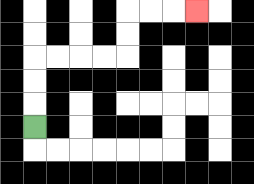{'start': '[1, 5]', 'end': '[8, 0]', 'path_directions': 'U,U,U,R,R,R,R,U,U,R,R,R', 'path_coordinates': '[[1, 5], [1, 4], [1, 3], [1, 2], [2, 2], [3, 2], [4, 2], [5, 2], [5, 1], [5, 0], [6, 0], [7, 0], [8, 0]]'}